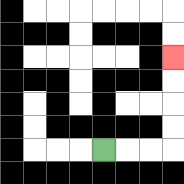{'start': '[4, 6]', 'end': '[7, 2]', 'path_directions': 'R,R,R,U,U,U,U', 'path_coordinates': '[[4, 6], [5, 6], [6, 6], [7, 6], [7, 5], [7, 4], [7, 3], [7, 2]]'}